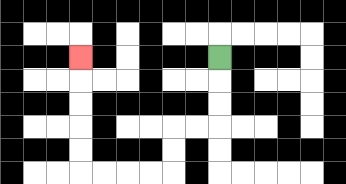{'start': '[9, 2]', 'end': '[3, 2]', 'path_directions': 'D,D,D,L,L,D,D,L,L,L,L,U,U,U,U,U', 'path_coordinates': '[[9, 2], [9, 3], [9, 4], [9, 5], [8, 5], [7, 5], [7, 6], [7, 7], [6, 7], [5, 7], [4, 7], [3, 7], [3, 6], [3, 5], [3, 4], [3, 3], [3, 2]]'}